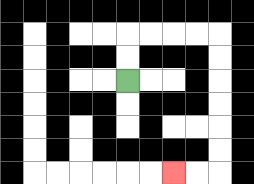{'start': '[5, 3]', 'end': '[7, 7]', 'path_directions': 'U,U,R,R,R,R,D,D,D,D,D,D,L,L', 'path_coordinates': '[[5, 3], [5, 2], [5, 1], [6, 1], [7, 1], [8, 1], [9, 1], [9, 2], [9, 3], [9, 4], [9, 5], [9, 6], [9, 7], [8, 7], [7, 7]]'}